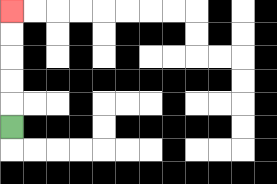{'start': '[0, 5]', 'end': '[0, 0]', 'path_directions': 'U,U,U,U,U', 'path_coordinates': '[[0, 5], [0, 4], [0, 3], [0, 2], [0, 1], [0, 0]]'}